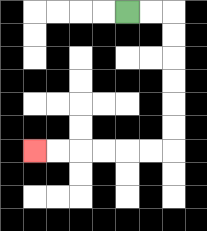{'start': '[5, 0]', 'end': '[1, 6]', 'path_directions': 'R,R,D,D,D,D,D,D,L,L,L,L,L,L', 'path_coordinates': '[[5, 0], [6, 0], [7, 0], [7, 1], [7, 2], [7, 3], [7, 4], [7, 5], [7, 6], [6, 6], [5, 6], [4, 6], [3, 6], [2, 6], [1, 6]]'}